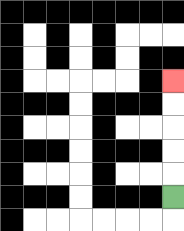{'start': '[7, 8]', 'end': '[7, 3]', 'path_directions': 'U,U,U,U,U', 'path_coordinates': '[[7, 8], [7, 7], [7, 6], [7, 5], [7, 4], [7, 3]]'}